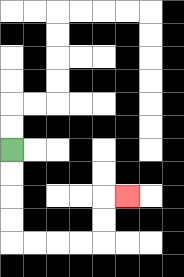{'start': '[0, 6]', 'end': '[5, 8]', 'path_directions': 'D,D,D,D,R,R,R,R,U,U,R', 'path_coordinates': '[[0, 6], [0, 7], [0, 8], [0, 9], [0, 10], [1, 10], [2, 10], [3, 10], [4, 10], [4, 9], [4, 8], [5, 8]]'}